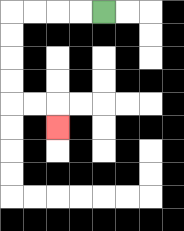{'start': '[4, 0]', 'end': '[2, 5]', 'path_directions': 'L,L,L,L,D,D,D,D,R,R,D', 'path_coordinates': '[[4, 0], [3, 0], [2, 0], [1, 0], [0, 0], [0, 1], [0, 2], [0, 3], [0, 4], [1, 4], [2, 4], [2, 5]]'}